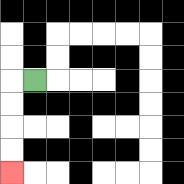{'start': '[1, 3]', 'end': '[0, 7]', 'path_directions': 'L,D,D,D,D', 'path_coordinates': '[[1, 3], [0, 3], [0, 4], [0, 5], [0, 6], [0, 7]]'}